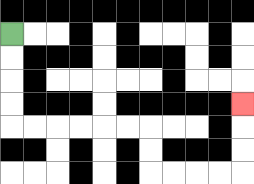{'start': '[0, 1]', 'end': '[10, 4]', 'path_directions': 'D,D,D,D,R,R,R,R,R,R,D,D,R,R,R,R,U,U,U', 'path_coordinates': '[[0, 1], [0, 2], [0, 3], [0, 4], [0, 5], [1, 5], [2, 5], [3, 5], [4, 5], [5, 5], [6, 5], [6, 6], [6, 7], [7, 7], [8, 7], [9, 7], [10, 7], [10, 6], [10, 5], [10, 4]]'}